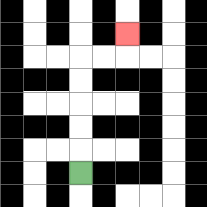{'start': '[3, 7]', 'end': '[5, 1]', 'path_directions': 'U,U,U,U,U,R,R,U', 'path_coordinates': '[[3, 7], [3, 6], [3, 5], [3, 4], [3, 3], [3, 2], [4, 2], [5, 2], [5, 1]]'}